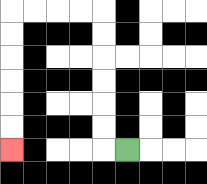{'start': '[5, 6]', 'end': '[0, 6]', 'path_directions': 'L,U,U,U,U,U,U,L,L,L,L,D,D,D,D,D,D', 'path_coordinates': '[[5, 6], [4, 6], [4, 5], [4, 4], [4, 3], [4, 2], [4, 1], [4, 0], [3, 0], [2, 0], [1, 0], [0, 0], [0, 1], [0, 2], [0, 3], [0, 4], [0, 5], [0, 6]]'}